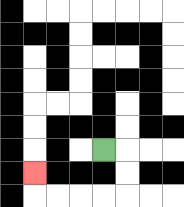{'start': '[4, 6]', 'end': '[1, 7]', 'path_directions': 'R,D,D,L,L,L,L,U', 'path_coordinates': '[[4, 6], [5, 6], [5, 7], [5, 8], [4, 8], [3, 8], [2, 8], [1, 8], [1, 7]]'}